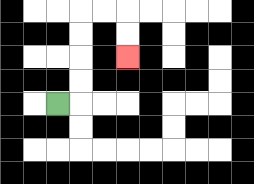{'start': '[2, 4]', 'end': '[5, 2]', 'path_directions': 'R,U,U,U,U,R,R,D,D', 'path_coordinates': '[[2, 4], [3, 4], [3, 3], [3, 2], [3, 1], [3, 0], [4, 0], [5, 0], [5, 1], [5, 2]]'}